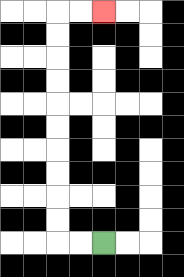{'start': '[4, 10]', 'end': '[4, 0]', 'path_directions': 'L,L,U,U,U,U,U,U,U,U,U,U,R,R', 'path_coordinates': '[[4, 10], [3, 10], [2, 10], [2, 9], [2, 8], [2, 7], [2, 6], [2, 5], [2, 4], [2, 3], [2, 2], [2, 1], [2, 0], [3, 0], [4, 0]]'}